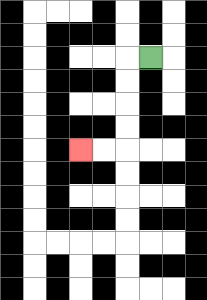{'start': '[6, 2]', 'end': '[3, 6]', 'path_directions': 'L,D,D,D,D,L,L', 'path_coordinates': '[[6, 2], [5, 2], [5, 3], [5, 4], [5, 5], [5, 6], [4, 6], [3, 6]]'}